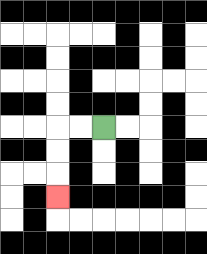{'start': '[4, 5]', 'end': '[2, 8]', 'path_directions': 'L,L,D,D,D', 'path_coordinates': '[[4, 5], [3, 5], [2, 5], [2, 6], [2, 7], [2, 8]]'}